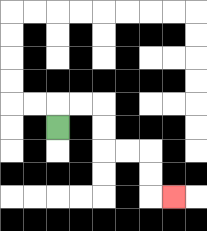{'start': '[2, 5]', 'end': '[7, 8]', 'path_directions': 'U,R,R,D,D,R,R,D,D,R', 'path_coordinates': '[[2, 5], [2, 4], [3, 4], [4, 4], [4, 5], [4, 6], [5, 6], [6, 6], [6, 7], [6, 8], [7, 8]]'}